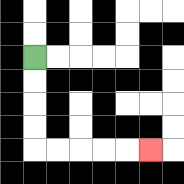{'start': '[1, 2]', 'end': '[6, 6]', 'path_directions': 'D,D,D,D,R,R,R,R,R', 'path_coordinates': '[[1, 2], [1, 3], [1, 4], [1, 5], [1, 6], [2, 6], [3, 6], [4, 6], [5, 6], [6, 6]]'}